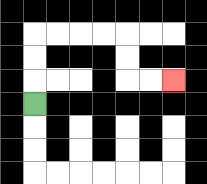{'start': '[1, 4]', 'end': '[7, 3]', 'path_directions': 'U,U,U,R,R,R,R,D,D,R,R', 'path_coordinates': '[[1, 4], [1, 3], [1, 2], [1, 1], [2, 1], [3, 1], [4, 1], [5, 1], [5, 2], [5, 3], [6, 3], [7, 3]]'}